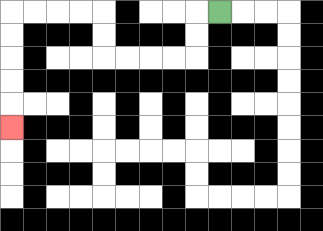{'start': '[9, 0]', 'end': '[0, 5]', 'path_directions': 'L,D,D,L,L,L,L,U,U,L,L,L,L,D,D,D,D,D', 'path_coordinates': '[[9, 0], [8, 0], [8, 1], [8, 2], [7, 2], [6, 2], [5, 2], [4, 2], [4, 1], [4, 0], [3, 0], [2, 0], [1, 0], [0, 0], [0, 1], [0, 2], [0, 3], [0, 4], [0, 5]]'}